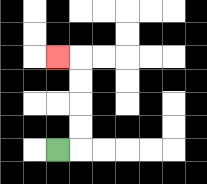{'start': '[2, 6]', 'end': '[2, 2]', 'path_directions': 'R,U,U,U,U,L', 'path_coordinates': '[[2, 6], [3, 6], [3, 5], [3, 4], [3, 3], [3, 2], [2, 2]]'}